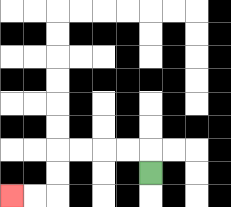{'start': '[6, 7]', 'end': '[0, 8]', 'path_directions': 'U,L,L,L,L,D,D,L,L', 'path_coordinates': '[[6, 7], [6, 6], [5, 6], [4, 6], [3, 6], [2, 6], [2, 7], [2, 8], [1, 8], [0, 8]]'}